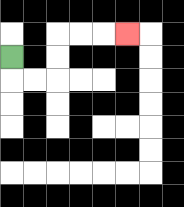{'start': '[0, 2]', 'end': '[5, 1]', 'path_directions': 'D,R,R,U,U,R,R,R', 'path_coordinates': '[[0, 2], [0, 3], [1, 3], [2, 3], [2, 2], [2, 1], [3, 1], [4, 1], [5, 1]]'}